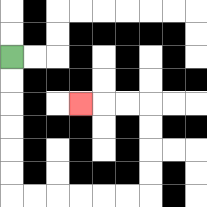{'start': '[0, 2]', 'end': '[3, 4]', 'path_directions': 'D,D,D,D,D,D,R,R,R,R,R,R,U,U,U,U,L,L,L', 'path_coordinates': '[[0, 2], [0, 3], [0, 4], [0, 5], [0, 6], [0, 7], [0, 8], [1, 8], [2, 8], [3, 8], [4, 8], [5, 8], [6, 8], [6, 7], [6, 6], [6, 5], [6, 4], [5, 4], [4, 4], [3, 4]]'}